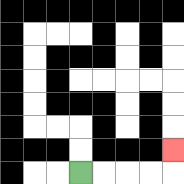{'start': '[3, 7]', 'end': '[7, 6]', 'path_directions': 'R,R,R,R,U', 'path_coordinates': '[[3, 7], [4, 7], [5, 7], [6, 7], [7, 7], [7, 6]]'}